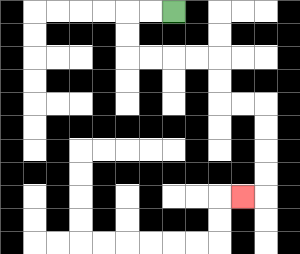{'start': '[7, 0]', 'end': '[10, 8]', 'path_directions': 'L,L,D,D,R,R,R,R,D,D,R,R,D,D,D,D,L', 'path_coordinates': '[[7, 0], [6, 0], [5, 0], [5, 1], [5, 2], [6, 2], [7, 2], [8, 2], [9, 2], [9, 3], [9, 4], [10, 4], [11, 4], [11, 5], [11, 6], [11, 7], [11, 8], [10, 8]]'}